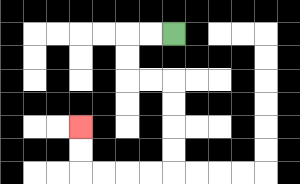{'start': '[7, 1]', 'end': '[3, 5]', 'path_directions': 'L,L,D,D,R,R,D,D,D,D,L,L,L,L,U,U', 'path_coordinates': '[[7, 1], [6, 1], [5, 1], [5, 2], [5, 3], [6, 3], [7, 3], [7, 4], [7, 5], [7, 6], [7, 7], [6, 7], [5, 7], [4, 7], [3, 7], [3, 6], [3, 5]]'}